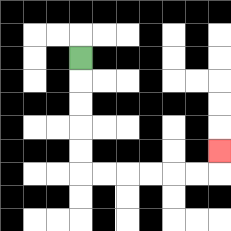{'start': '[3, 2]', 'end': '[9, 6]', 'path_directions': 'D,D,D,D,D,R,R,R,R,R,R,U', 'path_coordinates': '[[3, 2], [3, 3], [3, 4], [3, 5], [3, 6], [3, 7], [4, 7], [5, 7], [6, 7], [7, 7], [8, 7], [9, 7], [9, 6]]'}